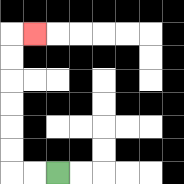{'start': '[2, 7]', 'end': '[1, 1]', 'path_directions': 'L,L,U,U,U,U,U,U,R', 'path_coordinates': '[[2, 7], [1, 7], [0, 7], [0, 6], [0, 5], [0, 4], [0, 3], [0, 2], [0, 1], [1, 1]]'}